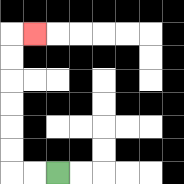{'start': '[2, 7]', 'end': '[1, 1]', 'path_directions': 'L,L,U,U,U,U,U,U,R', 'path_coordinates': '[[2, 7], [1, 7], [0, 7], [0, 6], [0, 5], [0, 4], [0, 3], [0, 2], [0, 1], [1, 1]]'}